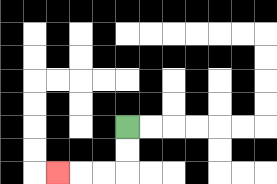{'start': '[5, 5]', 'end': '[2, 7]', 'path_directions': 'D,D,L,L,L', 'path_coordinates': '[[5, 5], [5, 6], [5, 7], [4, 7], [3, 7], [2, 7]]'}